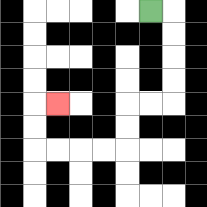{'start': '[6, 0]', 'end': '[2, 4]', 'path_directions': 'R,D,D,D,D,L,L,D,D,L,L,L,L,U,U,R', 'path_coordinates': '[[6, 0], [7, 0], [7, 1], [7, 2], [7, 3], [7, 4], [6, 4], [5, 4], [5, 5], [5, 6], [4, 6], [3, 6], [2, 6], [1, 6], [1, 5], [1, 4], [2, 4]]'}